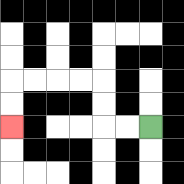{'start': '[6, 5]', 'end': '[0, 5]', 'path_directions': 'L,L,U,U,L,L,L,L,D,D', 'path_coordinates': '[[6, 5], [5, 5], [4, 5], [4, 4], [4, 3], [3, 3], [2, 3], [1, 3], [0, 3], [0, 4], [0, 5]]'}